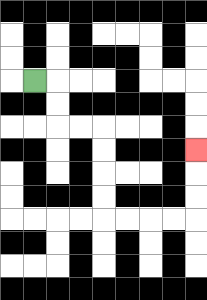{'start': '[1, 3]', 'end': '[8, 6]', 'path_directions': 'R,D,D,R,R,D,D,D,D,R,R,R,R,U,U,U', 'path_coordinates': '[[1, 3], [2, 3], [2, 4], [2, 5], [3, 5], [4, 5], [4, 6], [4, 7], [4, 8], [4, 9], [5, 9], [6, 9], [7, 9], [8, 9], [8, 8], [8, 7], [8, 6]]'}